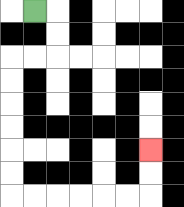{'start': '[1, 0]', 'end': '[6, 6]', 'path_directions': 'R,D,D,L,L,D,D,D,D,D,D,R,R,R,R,R,R,U,U', 'path_coordinates': '[[1, 0], [2, 0], [2, 1], [2, 2], [1, 2], [0, 2], [0, 3], [0, 4], [0, 5], [0, 6], [0, 7], [0, 8], [1, 8], [2, 8], [3, 8], [4, 8], [5, 8], [6, 8], [6, 7], [6, 6]]'}